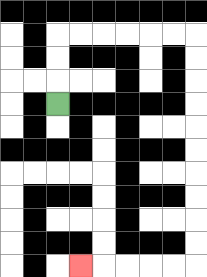{'start': '[2, 4]', 'end': '[3, 11]', 'path_directions': 'U,U,U,R,R,R,R,R,R,D,D,D,D,D,D,D,D,D,D,L,L,L,L,L', 'path_coordinates': '[[2, 4], [2, 3], [2, 2], [2, 1], [3, 1], [4, 1], [5, 1], [6, 1], [7, 1], [8, 1], [8, 2], [8, 3], [8, 4], [8, 5], [8, 6], [8, 7], [8, 8], [8, 9], [8, 10], [8, 11], [7, 11], [6, 11], [5, 11], [4, 11], [3, 11]]'}